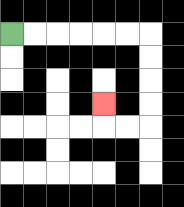{'start': '[0, 1]', 'end': '[4, 4]', 'path_directions': 'R,R,R,R,R,R,D,D,D,D,L,L,U', 'path_coordinates': '[[0, 1], [1, 1], [2, 1], [3, 1], [4, 1], [5, 1], [6, 1], [6, 2], [6, 3], [6, 4], [6, 5], [5, 5], [4, 5], [4, 4]]'}